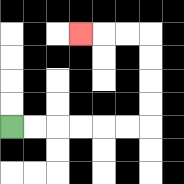{'start': '[0, 5]', 'end': '[3, 1]', 'path_directions': 'R,R,R,R,R,R,U,U,U,U,L,L,L', 'path_coordinates': '[[0, 5], [1, 5], [2, 5], [3, 5], [4, 5], [5, 5], [6, 5], [6, 4], [6, 3], [6, 2], [6, 1], [5, 1], [4, 1], [3, 1]]'}